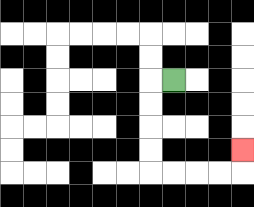{'start': '[7, 3]', 'end': '[10, 6]', 'path_directions': 'L,D,D,D,D,R,R,R,R,U', 'path_coordinates': '[[7, 3], [6, 3], [6, 4], [6, 5], [6, 6], [6, 7], [7, 7], [8, 7], [9, 7], [10, 7], [10, 6]]'}